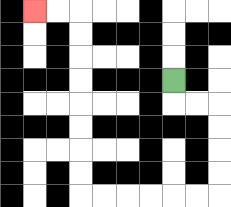{'start': '[7, 3]', 'end': '[1, 0]', 'path_directions': 'D,R,R,D,D,D,D,L,L,L,L,L,L,U,U,U,U,U,U,U,U,L,L', 'path_coordinates': '[[7, 3], [7, 4], [8, 4], [9, 4], [9, 5], [9, 6], [9, 7], [9, 8], [8, 8], [7, 8], [6, 8], [5, 8], [4, 8], [3, 8], [3, 7], [3, 6], [3, 5], [3, 4], [3, 3], [3, 2], [3, 1], [3, 0], [2, 0], [1, 0]]'}